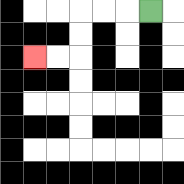{'start': '[6, 0]', 'end': '[1, 2]', 'path_directions': 'L,L,L,D,D,L,L', 'path_coordinates': '[[6, 0], [5, 0], [4, 0], [3, 0], [3, 1], [3, 2], [2, 2], [1, 2]]'}